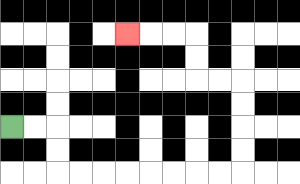{'start': '[0, 5]', 'end': '[5, 1]', 'path_directions': 'R,R,D,D,R,R,R,R,R,R,R,R,U,U,U,U,L,L,U,U,L,L,L', 'path_coordinates': '[[0, 5], [1, 5], [2, 5], [2, 6], [2, 7], [3, 7], [4, 7], [5, 7], [6, 7], [7, 7], [8, 7], [9, 7], [10, 7], [10, 6], [10, 5], [10, 4], [10, 3], [9, 3], [8, 3], [8, 2], [8, 1], [7, 1], [6, 1], [5, 1]]'}